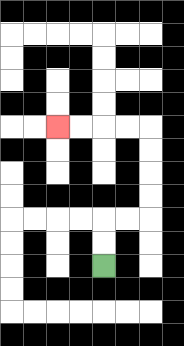{'start': '[4, 11]', 'end': '[2, 5]', 'path_directions': 'U,U,R,R,U,U,U,U,L,L,L,L', 'path_coordinates': '[[4, 11], [4, 10], [4, 9], [5, 9], [6, 9], [6, 8], [6, 7], [6, 6], [6, 5], [5, 5], [4, 5], [3, 5], [2, 5]]'}